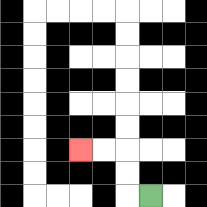{'start': '[6, 8]', 'end': '[3, 6]', 'path_directions': 'L,U,U,L,L', 'path_coordinates': '[[6, 8], [5, 8], [5, 7], [5, 6], [4, 6], [3, 6]]'}